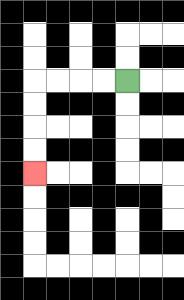{'start': '[5, 3]', 'end': '[1, 7]', 'path_directions': 'L,L,L,L,D,D,D,D', 'path_coordinates': '[[5, 3], [4, 3], [3, 3], [2, 3], [1, 3], [1, 4], [1, 5], [1, 6], [1, 7]]'}